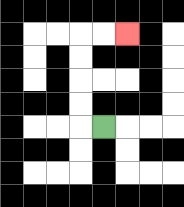{'start': '[4, 5]', 'end': '[5, 1]', 'path_directions': 'L,U,U,U,U,R,R', 'path_coordinates': '[[4, 5], [3, 5], [3, 4], [3, 3], [3, 2], [3, 1], [4, 1], [5, 1]]'}